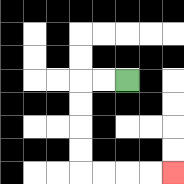{'start': '[5, 3]', 'end': '[7, 7]', 'path_directions': 'L,L,D,D,D,D,R,R,R,R', 'path_coordinates': '[[5, 3], [4, 3], [3, 3], [3, 4], [3, 5], [3, 6], [3, 7], [4, 7], [5, 7], [6, 7], [7, 7]]'}